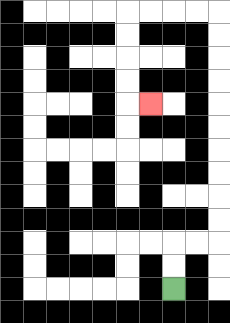{'start': '[7, 12]', 'end': '[6, 4]', 'path_directions': 'U,U,R,R,U,U,U,U,U,U,U,U,U,U,L,L,L,L,D,D,D,D,R', 'path_coordinates': '[[7, 12], [7, 11], [7, 10], [8, 10], [9, 10], [9, 9], [9, 8], [9, 7], [9, 6], [9, 5], [9, 4], [9, 3], [9, 2], [9, 1], [9, 0], [8, 0], [7, 0], [6, 0], [5, 0], [5, 1], [5, 2], [5, 3], [5, 4], [6, 4]]'}